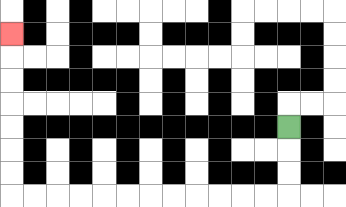{'start': '[12, 5]', 'end': '[0, 1]', 'path_directions': 'D,D,D,L,L,L,L,L,L,L,L,L,L,L,L,U,U,U,U,U,U,U', 'path_coordinates': '[[12, 5], [12, 6], [12, 7], [12, 8], [11, 8], [10, 8], [9, 8], [8, 8], [7, 8], [6, 8], [5, 8], [4, 8], [3, 8], [2, 8], [1, 8], [0, 8], [0, 7], [0, 6], [0, 5], [0, 4], [0, 3], [0, 2], [0, 1]]'}